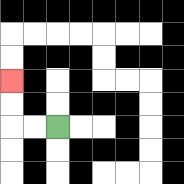{'start': '[2, 5]', 'end': '[0, 3]', 'path_directions': 'L,L,U,U', 'path_coordinates': '[[2, 5], [1, 5], [0, 5], [0, 4], [0, 3]]'}